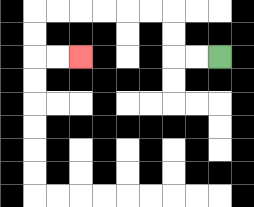{'start': '[9, 2]', 'end': '[3, 2]', 'path_directions': 'L,L,U,U,L,L,L,L,L,L,D,D,R,R', 'path_coordinates': '[[9, 2], [8, 2], [7, 2], [7, 1], [7, 0], [6, 0], [5, 0], [4, 0], [3, 0], [2, 0], [1, 0], [1, 1], [1, 2], [2, 2], [3, 2]]'}